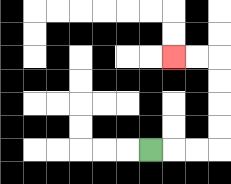{'start': '[6, 6]', 'end': '[7, 2]', 'path_directions': 'R,R,R,U,U,U,U,L,L', 'path_coordinates': '[[6, 6], [7, 6], [8, 6], [9, 6], [9, 5], [9, 4], [9, 3], [9, 2], [8, 2], [7, 2]]'}